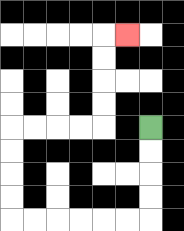{'start': '[6, 5]', 'end': '[5, 1]', 'path_directions': 'D,D,D,D,L,L,L,L,L,L,U,U,U,U,R,R,R,R,U,U,U,U,R', 'path_coordinates': '[[6, 5], [6, 6], [6, 7], [6, 8], [6, 9], [5, 9], [4, 9], [3, 9], [2, 9], [1, 9], [0, 9], [0, 8], [0, 7], [0, 6], [0, 5], [1, 5], [2, 5], [3, 5], [4, 5], [4, 4], [4, 3], [4, 2], [4, 1], [5, 1]]'}